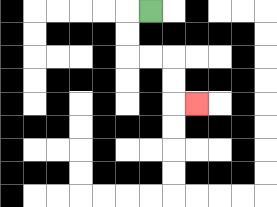{'start': '[6, 0]', 'end': '[8, 4]', 'path_directions': 'L,D,D,R,R,D,D,R', 'path_coordinates': '[[6, 0], [5, 0], [5, 1], [5, 2], [6, 2], [7, 2], [7, 3], [7, 4], [8, 4]]'}